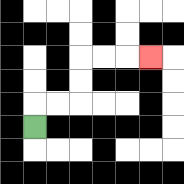{'start': '[1, 5]', 'end': '[6, 2]', 'path_directions': 'U,R,R,U,U,R,R,R', 'path_coordinates': '[[1, 5], [1, 4], [2, 4], [3, 4], [3, 3], [3, 2], [4, 2], [5, 2], [6, 2]]'}